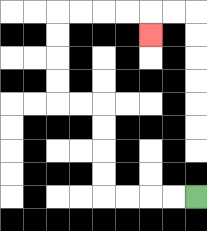{'start': '[8, 8]', 'end': '[6, 1]', 'path_directions': 'L,L,L,L,U,U,U,U,L,L,U,U,U,U,R,R,R,R,D', 'path_coordinates': '[[8, 8], [7, 8], [6, 8], [5, 8], [4, 8], [4, 7], [4, 6], [4, 5], [4, 4], [3, 4], [2, 4], [2, 3], [2, 2], [2, 1], [2, 0], [3, 0], [4, 0], [5, 0], [6, 0], [6, 1]]'}